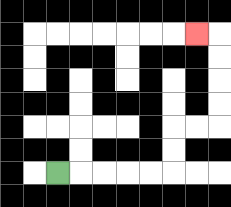{'start': '[2, 7]', 'end': '[8, 1]', 'path_directions': 'R,R,R,R,R,U,U,R,R,U,U,U,U,L', 'path_coordinates': '[[2, 7], [3, 7], [4, 7], [5, 7], [6, 7], [7, 7], [7, 6], [7, 5], [8, 5], [9, 5], [9, 4], [9, 3], [9, 2], [9, 1], [8, 1]]'}